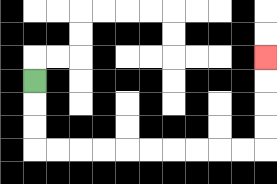{'start': '[1, 3]', 'end': '[11, 2]', 'path_directions': 'D,D,D,R,R,R,R,R,R,R,R,R,R,U,U,U,U', 'path_coordinates': '[[1, 3], [1, 4], [1, 5], [1, 6], [2, 6], [3, 6], [4, 6], [5, 6], [6, 6], [7, 6], [8, 6], [9, 6], [10, 6], [11, 6], [11, 5], [11, 4], [11, 3], [11, 2]]'}